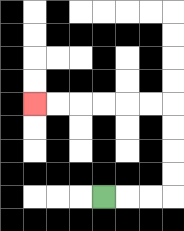{'start': '[4, 8]', 'end': '[1, 4]', 'path_directions': 'R,R,R,U,U,U,U,L,L,L,L,L,L', 'path_coordinates': '[[4, 8], [5, 8], [6, 8], [7, 8], [7, 7], [7, 6], [7, 5], [7, 4], [6, 4], [5, 4], [4, 4], [3, 4], [2, 4], [1, 4]]'}